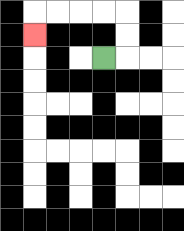{'start': '[4, 2]', 'end': '[1, 1]', 'path_directions': 'R,U,U,L,L,L,L,D', 'path_coordinates': '[[4, 2], [5, 2], [5, 1], [5, 0], [4, 0], [3, 0], [2, 0], [1, 0], [1, 1]]'}